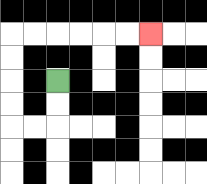{'start': '[2, 3]', 'end': '[6, 1]', 'path_directions': 'D,D,L,L,U,U,U,U,R,R,R,R,R,R', 'path_coordinates': '[[2, 3], [2, 4], [2, 5], [1, 5], [0, 5], [0, 4], [0, 3], [0, 2], [0, 1], [1, 1], [2, 1], [3, 1], [4, 1], [5, 1], [6, 1]]'}